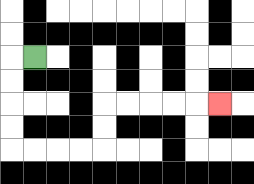{'start': '[1, 2]', 'end': '[9, 4]', 'path_directions': 'L,D,D,D,D,R,R,R,R,U,U,R,R,R,R,R', 'path_coordinates': '[[1, 2], [0, 2], [0, 3], [0, 4], [0, 5], [0, 6], [1, 6], [2, 6], [3, 6], [4, 6], [4, 5], [4, 4], [5, 4], [6, 4], [7, 4], [8, 4], [9, 4]]'}